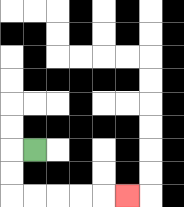{'start': '[1, 6]', 'end': '[5, 8]', 'path_directions': 'L,D,D,R,R,R,R,R', 'path_coordinates': '[[1, 6], [0, 6], [0, 7], [0, 8], [1, 8], [2, 8], [3, 8], [4, 8], [5, 8]]'}